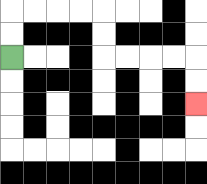{'start': '[0, 2]', 'end': '[8, 4]', 'path_directions': 'U,U,R,R,R,R,D,D,R,R,R,R,D,D', 'path_coordinates': '[[0, 2], [0, 1], [0, 0], [1, 0], [2, 0], [3, 0], [4, 0], [4, 1], [4, 2], [5, 2], [6, 2], [7, 2], [8, 2], [8, 3], [8, 4]]'}